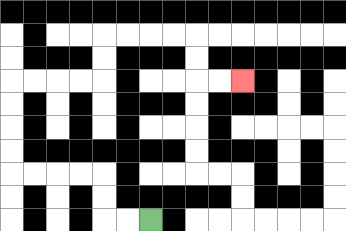{'start': '[6, 9]', 'end': '[10, 3]', 'path_directions': 'L,L,U,U,L,L,L,L,U,U,U,U,R,R,R,R,U,U,R,R,R,R,D,D,R,R', 'path_coordinates': '[[6, 9], [5, 9], [4, 9], [4, 8], [4, 7], [3, 7], [2, 7], [1, 7], [0, 7], [0, 6], [0, 5], [0, 4], [0, 3], [1, 3], [2, 3], [3, 3], [4, 3], [4, 2], [4, 1], [5, 1], [6, 1], [7, 1], [8, 1], [8, 2], [8, 3], [9, 3], [10, 3]]'}